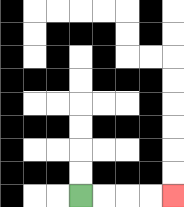{'start': '[3, 8]', 'end': '[7, 8]', 'path_directions': 'R,R,R,R', 'path_coordinates': '[[3, 8], [4, 8], [5, 8], [6, 8], [7, 8]]'}